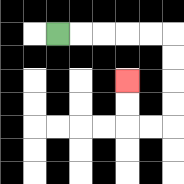{'start': '[2, 1]', 'end': '[5, 3]', 'path_directions': 'R,R,R,R,R,D,D,D,D,L,L,U,U', 'path_coordinates': '[[2, 1], [3, 1], [4, 1], [5, 1], [6, 1], [7, 1], [7, 2], [7, 3], [7, 4], [7, 5], [6, 5], [5, 5], [5, 4], [5, 3]]'}